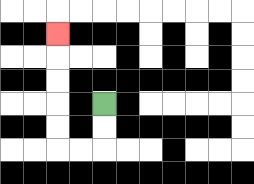{'start': '[4, 4]', 'end': '[2, 1]', 'path_directions': 'D,D,L,L,U,U,U,U,U', 'path_coordinates': '[[4, 4], [4, 5], [4, 6], [3, 6], [2, 6], [2, 5], [2, 4], [2, 3], [2, 2], [2, 1]]'}